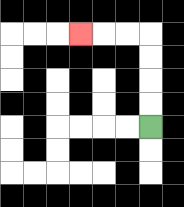{'start': '[6, 5]', 'end': '[3, 1]', 'path_directions': 'U,U,U,U,L,L,L', 'path_coordinates': '[[6, 5], [6, 4], [6, 3], [6, 2], [6, 1], [5, 1], [4, 1], [3, 1]]'}